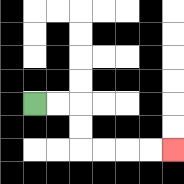{'start': '[1, 4]', 'end': '[7, 6]', 'path_directions': 'R,R,D,D,R,R,R,R', 'path_coordinates': '[[1, 4], [2, 4], [3, 4], [3, 5], [3, 6], [4, 6], [5, 6], [6, 6], [7, 6]]'}